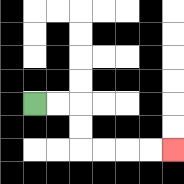{'start': '[1, 4]', 'end': '[7, 6]', 'path_directions': 'R,R,D,D,R,R,R,R', 'path_coordinates': '[[1, 4], [2, 4], [3, 4], [3, 5], [3, 6], [4, 6], [5, 6], [6, 6], [7, 6]]'}